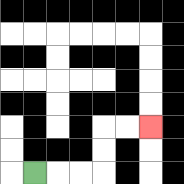{'start': '[1, 7]', 'end': '[6, 5]', 'path_directions': 'R,R,R,U,U,R,R', 'path_coordinates': '[[1, 7], [2, 7], [3, 7], [4, 7], [4, 6], [4, 5], [5, 5], [6, 5]]'}